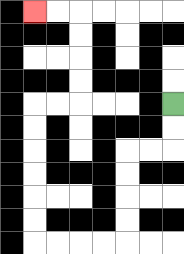{'start': '[7, 4]', 'end': '[1, 0]', 'path_directions': 'D,D,L,L,D,D,D,D,L,L,L,L,U,U,U,U,U,U,R,R,U,U,U,U,L,L', 'path_coordinates': '[[7, 4], [7, 5], [7, 6], [6, 6], [5, 6], [5, 7], [5, 8], [5, 9], [5, 10], [4, 10], [3, 10], [2, 10], [1, 10], [1, 9], [1, 8], [1, 7], [1, 6], [1, 5], [1, 4], [2, 4], [3, 4], [3, 3], [3, 2], [3, 1], [3, 0], [2, 0], [1, 0]]'}